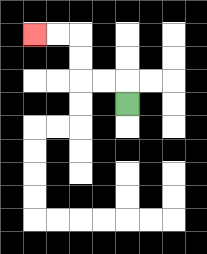{'start': '[5, 4]', 'end': '[1, 1]', 'path_directions': 'U,L,L,U,U,L,L', 'path_coordinates': '[[5, 4], [5, 3], [4, 3], [3, 3], [3, 2], [3, 1], [2, 1], [1, 1]]'}